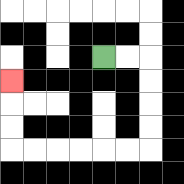{'start': '[4, 2]', 'end': '[0, 3]', 'path_directions': 'R,R,D,D,D,D,L,L,L,L,L,L,U,U,U', 'path_coordinates': '[[4, 2], [5, 2], [6, 2], [6, 3], [6, 4], [6, 5], [6, 6], [5, 6], [4, 6], [3, 6], [2, 6], [1, 6], [0, 6], [0, 5], [0, 4], [0, 3]]'}